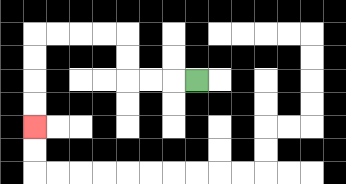{'start': '[8, 3]', 'end': '[1, 5]', 'path_directions': 'L,L,L,U,U,L,L,L,L,D,D,D,D', 'path_coordinates': '[[8, 3], [7, 3], [6, 3], [5, 3], [5, 2], [5, 1], [4, 1], [3, 1], [2, 1], [1, 1], [1, 2], [1, 3], [1, 4], [1, 5]]'}